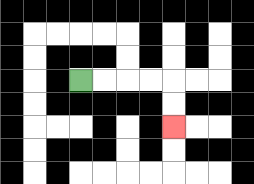{'start': '[3, 3]', 'end': '[7, 5]', 'path_directions': 'R,R,R,R,D,D', 'path_coordinates': '[[3, 3], [4, 3], [5, 3], [6, 3], [7, 3], [7, 4], [7, 5]]'}